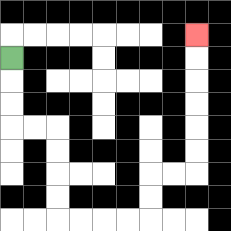{'start': '[0, 2]', 'end': '[8, 1]', 'path_directions': 'D,D,D,R,R,D,D,D,D,R,R,R,R,U,U,R,R,U,U,U,U,U,U', 'path_coordinates': '[[0, 2], [0, 3], [0, 4], [0, 5], [1, 5], [2, 5], [2, 6], [2, 7], [2, 8], [2, 9], [3, 9], [4, 9], [5, 9], [6, 9], [6, 8], [6, 7], [7, 7], [8, 7], [8, 6], [8, 5], [8, 4], [8, 3], [8, 2], [8, 1]]'}